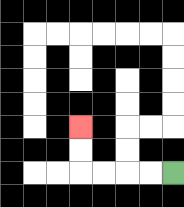{'start': '[7, 7]', 'end': '[3, 5]', 'path_directions': 'L,L,L,L,U,U', 'path_coordinates': '[[7, 7], [6, 7], [5, 7], [4, 7], [3, 7], [3, 6], [3, 5]]'}